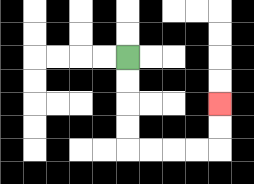{'start': '[5, 2]', 'end': '[9, 4]', 'path_directions': 'D,D,D,D,R,R,R,R,U,U', 'path_coordinates': '[[5, 2], [5, 3], [5, 4], [5, 5], [5, 6], [6, 6], [7, 6], [8, 6], [9, 6], [9, 5], [9, 4]]'}